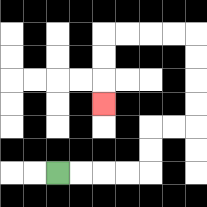{'start': '[2, 7]', 'end': '[4, 4]', 'path_directions': 'R,R,R,R,U,U,R,R,U,U,U,U,L,L,L,L,D,D,D', 'path_coordinates': '[[2, 7], [3, 7], [4, 7], [5, 7], [6, 7], [6, 6], [6, 5], [7, 5], [8, 5], [8, 4], [8, 3], [8, 2], [8, 1], [7, 1], [6, 1], [5, 1], [4, 1], [4, 2], [4, 3], [4, 4]]'}